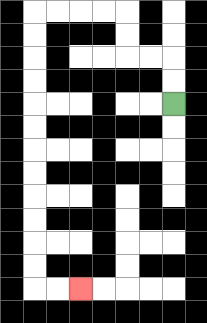{'start': '[7, 4]', 'end': '[3, 12]', 'path_directions': 'U,U,L,L,U,U,L,L,L,L,D,D,D,D,D,D,D,D,D,D,D,D,R,R', 'path_coordinates': '[[7, 4], [7, 3], [7, 2], [6, 2], [5, 2], [5, 1], [5, 0], [4, 0], [3, 0], [2, 0], [1, 0], [1, 1], [1, 2], [1, 3], [1, 4], [1, 5], [1, 6], [1, 7], [1, 8], [1, 9], [1, 10], [1, 11], [1, 12], [2, 12], [3, 12]]'}